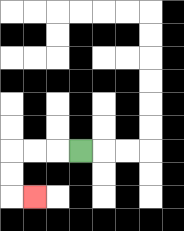{'start': '[3, 6]', 'end': '[1, 8]', 'path_directions': 'L,L,L,D,D,R', 'path_coordinates': '[[3, 6], [2, 6], [1, 6], [0, 6], [0, 7], [0, 8], [1, 8]]'}